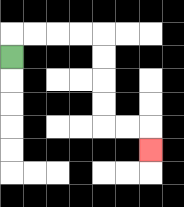{'start': '[0, 2]', 'end': '[6, 6]', 'path_directions': 'U,R,R,R,R,D,D,D,D,R,R,D', 'path_coordinates': '[[0, 2], [0, 1], [1, 1], [2, 1], [3, 1], [4, 1], [4, 2], [4, 3], [4, 4], [4, 5], [5, 5], [6, 5], [6, 6]]'}